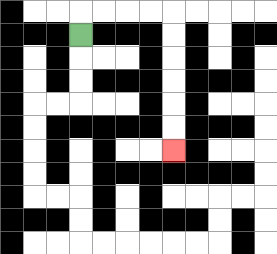{'start': '[3, 1]', 'end': '[7, 6]', 'path_directions': 'U,R,R,R,R,D,D,D,D,D,D', 'path_coordinates': '[[3, 1], [3, 0], [4, 0], [5, 0], [6, 0], [7, 0], [7, 1], [7, 2], [7, 3], [7, 4], [7, 5], [7, 6]]'}